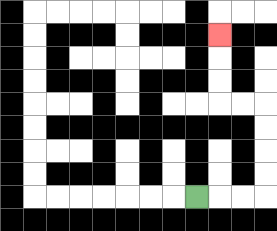{'start': '[8, 8]', 'end': '[9, 1]', 'path_directions': 'R,R,R,U,U,U,U,L,L,U,U,U', 'path_coordinates': '[[8, 8], [9, 8], [10, 8], [11, 8], [11, 7], [11, 6], [11, 5], [11, 4], [10, 4], [9, 4], [9, 3], [9, 2], [9, 1]]'}